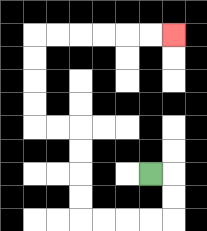{'start': '[6, 7]', 'end': '[7, 1]', 'path_directions': 'R,D,D,L,L,L,L,U,U,U,U,L,L,U,U,U,U,R,R,R,R,R,R', 'path_coordinates': '[[6, 7], [7, 7], [7, 8], [7, 9], [6, 9], [5, 9], [4, 9], [3, 9], [3, 8], [3, 7], [3, 6], [3, 5], [2, 5], [1, 5], [1, 4], [1, 3], [1, 2], [1, 1], [2, 1], [3, 1], [4, 1], [5, 1], [6, 1], [7, 1]]'}